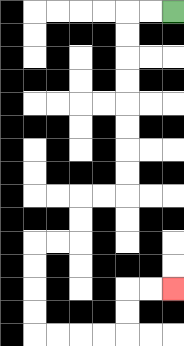{'start': '[7, 0]', 'end': '[7, 12]', 'path_directions': 'L,L,D,D,D,D,D,D,D,D,L,L,D,D,L,L,D,D,D,D,R,R,R,R,U,U,R,R', 'path_coordinates': '[[7, 0], [6, 0], [5, 0], [5, 1], [5, 2], [5, 3], [5, 4], [5, 5], [5, 6], [5, 7], [5, 8], [4, 8], [3, 8], [3, 9], [3, 10], [2, 10], [1, 10], [1, 11], [1, 12], [1, 13], [1, 14], [2, 14], [3, 14], [4, 14], [5, 14], [5, 13], [5, 12], [6, 12], [7, 12]]'}